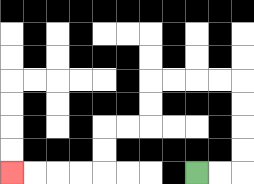{'start': '[8, 7]', 'end': '[0, 7]', 'path_directions': 'R,R,U,U,U,U,L,L,L,L,D,D,L,L,D,D,L,L,L,L', 'path_coordinates': '[[8, 7], [9, 7], [10, 7], [10, 6], [10, 5], [10, 4], [10, 3], [9, 3], [8, 3], [7, 3], [6, 3], [6, 4], [6, 5], [5, 5], [4, 5], [4, 6], [4, 7], [3, 7], [2, 7], [1, 7], [0, 7]]'}